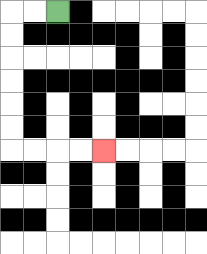{'start': '[2, 0]', 'end': '[4, 6]', 'path_directions': 'L,L,D,D,D,D,D,D,R,R,R,R', 'path_coordinates': '[[2, 0], [1, 0], [0, 0], [0, 1], [0, 2], [0, 3], [0, 4], [0, 5], [0, 6], [1, 6], [2, 6], [3, 6], [4, 6]]'}